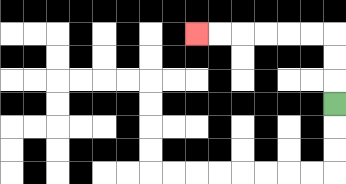{'start': '[14, 4]', 'end': '[8, 1]', 'path_directions': 'U,U,U,L,L,L,L,L,L', 'path_coordinates': '[[14, 4], [14, 3], [14, 2], [14, 1], [13, 1], [12, 1], [11, 1], [10, 1], [9, 1], [8, 1]]'}